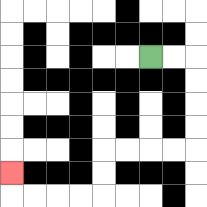{'start': '[6, 2]', 'end': '[0, 7]', 'path_directions': 'R,R,D,D,D,D,L,L,L,L,D,D,L,L,L,L,U', 'path_coordinates': '[[6, 2], [7, 2], [8, 2], [8, 3], [8, 4], [8, 5], [8, 6], [7, 6], [6, 6], [5, 6], [4, 6], [4, 7], [4, 8], [3, 8], [2, 8], [1, 8], [0, 8], [0, 7]]'}